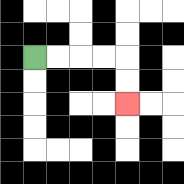{'start': '[1, 2]', 'end': '[5, 4]', 'path_directions': 'R,R,R,R,D,D', 'path_coordinates': '[[1, 2], [2, 2], [3, 2], [4, 2], [5, 2], [5, 3], [5, 4]]'}